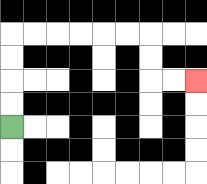{'start': '[0, 5]', 'end': '[8, 3]', 'path_directions': 'U,U,U,U,R,R,R,R,R,R,D,D,R,R', 'path_coordinates': '[[0, 5], [0, 4], [0, 3], [0, 2], [0, 1], [1, 1], [2, 1], [3, 1], [4, 1], [5, 1], [6, 1], [6, 2], [6, 3], [7, 3], [8, 3]]'}